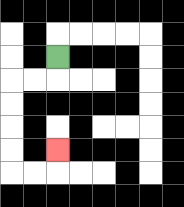{'start': '[2, 2]', 'end': '[2, 6]', 'path_directions': 'D,L,L,D,D,D,D,R,R,U', 'path_coordinates': '[[2, 2], [2, 3], [1, 3], [0, 3], [0, 4], [0, 5], [0, 6], [0, 7], [1, 7], [2, 7], [2, 6]]'}